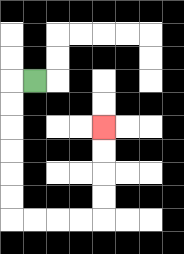{'start': '[1, 3]', 'end': '[4, 5]', 'path_directions': 'L,D,D,D,D,D,D,R,R,R,R,U,U,U,U', 'path_coordinates': '[[1, 3], [0, 3], [0, 4], [0, 5], [0, 6], [0, 7], [0, 8], [0, 9], [1, 9], [2, 9], [3, 9], [4, 9], [4, 8], [4, 7], [4, 6], [4, 5]]'}